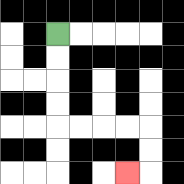{'start': '[2, 1]', 'end': '[5, 7]', 'path_directions': 'D,D,D,D,R,R,R,R,D,D,L', 'path_coordinates': '[[2, 1], [2, 2], [2, 3], [2, 4], [2, 5], [3, 5], [4, 5], [5, 5], [6, 5], [6, 6], [6, 7], [5, 7]]'}